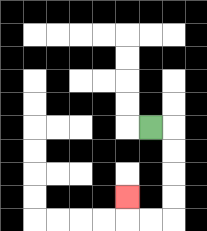{'start': '[6, 5]', 'end': '[5, 8]', 'path_directions': 'R,D,D,D,D,L,L,U', 'path_coordinates': '[[6, 5], [7, 5], [7, 6], [7, 7], [7, 8], [7, 9], [6, 9], [5, 9], [5, 8]]'}